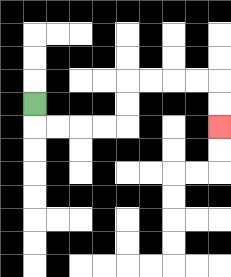{'start': '[1, 4]', 'end': '[9, 5]', 'path_directions': 'D,R,R,R,R,U,U,R,R,R,R,D,D', 'path_coordinates': '[[1, 4], [1, 5], [2, 5], [3, 5], [4, 5], [5, 5], [5, 4], [5, 3], [6, 3], [7, 3], [8, 3], [9, 3], [9, 4], [9, 5]]'}